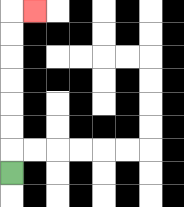{'start': '[0, 7]', 'end': '[1, 0]', 'path_directions': 'U,U,U,U,U,U,U,R', 'path_coordinates': '[[0, 7], [0, 6], [0, 5], [0, 4], [0, 3], [0, 2], [0, 1], [0, 0], [1, 0]]'}